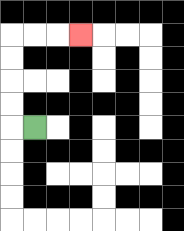{'start': '[1, 5]', 'end': '[3, 1]', 'path_directions': 'L,U,U,U,U,R,R,R', 'path_coordinates': '[[1, 5], [0, 5], [0, 4], [0, 3], [0, 2], [0, 1], [1, 1], [2, 1], [3, 1]]'}